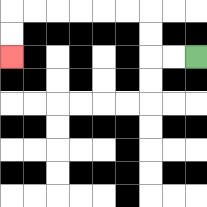{'start': '[8, 2]', 'end': '[0, 2]', 'path_directions': 'L,L,U,U,L,L,L,L,L,L,D,D', 'path_coordinates': '[[8, 2], [7, 2], [6, 2], [6, 1], [6, 0], [5, 0], [4, 0], [3, 0], [2, 0], [1, 0], [0, 0], [0, 1], [0, 2]]'}